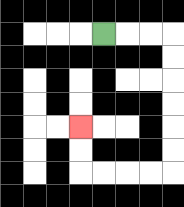{'start': '[4, 1]', 'end': '[3, 5]', 'path_directions': 'R,R,R,D,D,D,D,D,D,L,L,L,L,U,U', 'path_coordinates': '[[4, 1], [5, 1], [6, 1], [7, 1], [7, 2], [7, 3], [7, 4], [7, 5], [7, 6], [7, 7], [6, 7], [5, 7], [4, 7], [3, 7], [3, 6], [3, 5]]'}